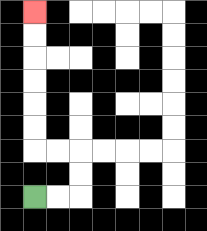{'start': '[1, 8]', 'end': '[1, 0]', 'path_directions': 'R,R,U,U,L,L,U,U,U,U,U,U', 'path_coordinates': '[[1, 8], [2, 8], [3, 8], [3, 7], [3, 6], [2, 6], [1, 6], [1, 5], [1, 4], [1, 3], [1, 2], [1, 1], [1, 0]]'}